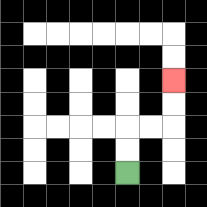{'start': '[5, 7]', 'end': '[7, 3]', 'path_directions': 'U,U,R,R,U,U', 'path_coordinates': '[[5, 7], [5, 6], [5, 5], [6, 5], [7, 5], [7, 4], [7, 3]]'}